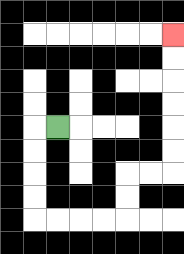{'start': '[2, 5]', 'end': '[7, 1]', 'path_directions': 'L,D,D,D,D,R,R,R,R,U,U,R,R,U,U,U,U,U,U', 'path_coordinates': '[[2, 5], [1, 5], [1, 6], [1, 7], [1, 8], [1, 9], [2, 9], [3, 9], [4, 9], [5, 9], [5, 8], [5, 7], [6, 7], [7, 7], [7, 6], [7, 5], [7, 4], [7, 3], [7, 2], [7, 1]]'}